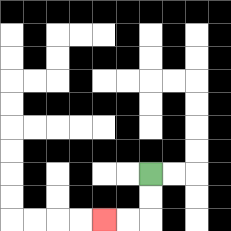{'start': '[6, 7]', 'end': '[4, 9]', 'path_directions': 'D,D,L,L', 'path_coordinates': '[[6, 7], [6, 8], [6, 9], [5, 9], [4, 9]]'}